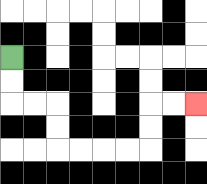{'start': '[0, 2]', 'end': '[8, 4]', 'path_directions': 'D,D,R,R,D,D,R,R,R,R,U,U,R,R', 'path_coordinates': '[[0, 2], [0, 3], [0, 4], [1, 4], [2, 4], [2, 5], [2, 6], [3, 6], [4, 6], [5, 6], [6, 6], [6, 5], [6, 4], [7, 4], [8, 4]]'}